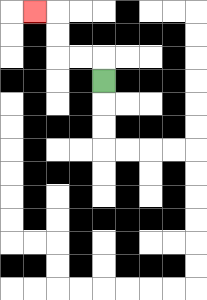{'start': '[4, 3]', 'end': '[1, 0]', 'path_directions': 'U,L,L,U,U,L', 'path_coordinates': '[[4, 3], [4, 2], [3, 2], [2, 2], [2, 1], [2, 0], [1, 0]]'}